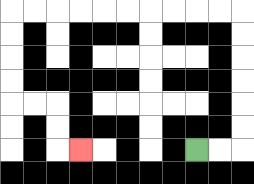{'start': '[8, 6]', 'end': '[3, 6]', 'path_directions': 'R,R,U,U,U,U,U,U,L,L,L,L,L,L,L,L,L,L,D,D,D,D,R,R,D,D,R', 'path_coordinates': '[[8, 6], [9, 6], [10, 6], [10, 5], [10, 4], [10, 3], [10, 2], [10, 1], [10, 0], [9, 0], [8, 0], [7, 0], [6, 0], [5, 0], [4, 0], [3, 0], [2, 0], [1, 0], [0, 0], [0, 1], [0, 2], [0, 3], [0, 4], [1, 4], [2, 4], [2, 5], [2, 6], [3, 6]]'}